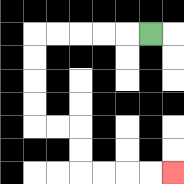{'start': '[6, 1]', 'end': '[7, 7]', 'path_directions': 'L,L,L,L,L,D,D,D,D,R,R,D,D,R,R,R,R', 'path_coordinates': '[[6, 1], [5, 1], [4, 1], [3, 1], [2, 1], [1, 1], [1, 2], [1, 3], [1, 4], [1, 5], [2, 5], [3, 5], [3, 6], [3, 7], [4, 7], [5, 7], [6, 7], [7, 7]]'}